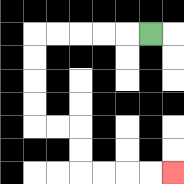{'start': '[6, 1]', 'end': '[7, 7]', 'path_directions': 'L,L,L,L,L,D,D,D,D,R,R,D,D,R,R,R,R', 'path_coordinates': '[[6, 1], [5, 1], [4, 1], [3, 1], [2, 1], [1, 1], [1, 2], [1, 3], [1, 4], [1, 5], [2, 5], [3, 5], [3, 6], [3, 7], [4, 7], [5, 7], [6, 7], [7, 7]]'}